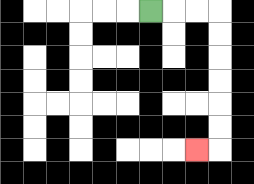{'start': '[6, 0]', 'end': '[8, 6]', 'path_directions': 'R,R,R,D,D,D,D,D,D,L', 'path_coordinates': '[[6, 0], [7, 0], [8, 0], [9, 0], [9, 1], [9, 2], [9, 3], [9, 4], [9, 5], [9, 6], [8, 6]]'}